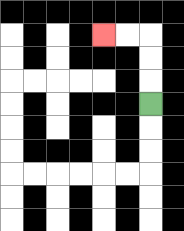{'start': '[6, 4]', 'end': '[4, 1]', 'path_directions': 'U,U,U,L,L', 'path_coordinates': '[[6, 4], [6, 3], [6, 2], [6, 1], [5, 1], [4, 1]]'}